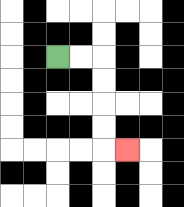{'start': '[2, 2]', 'end': '[5, 6]', 'path_directions': 'R,R,D,D,D,D,R', 'path_coordinates': '[[2, 2], [3, 2], [4, 2], [4, 3], [4, 4], [4, 5], [4, 6], [5, 6]]'}